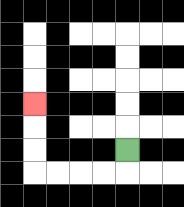{'start': '[5, 6]', 'end': '[1, 4]', 'path_directions': 'D,L,L,L,L,U,U,U', 'path_coordinates': '[[5, 6], [5, 7], [4, 7], [3, 7], [2, 7], [1, 7], [1, 6], [1, 5], [1, 4]]'}